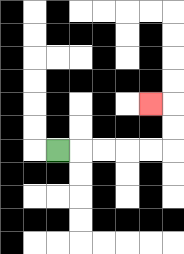{'start': '[2, 6]', 'end': '[6, 4]', 'path_directions': 'R,R,R,R,R,U,U,L', 'path_coordinates': '[[2, 6], [3, 6], [4, 6], [5, 6], [6, 6], [7, 6], [7, 5], [7, 4], [6, 4]]'}